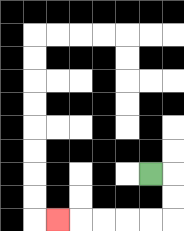{'start': '[6, 7]', 'end': '[2, 9]', 'path_directions': 'R,D,D,L,L,L,L,L', 'path_coordinates': '[[6, 7], [7, 7], [7, 8], [7, 9], [6, 9], [5, 9], [4, 9], [3, 9], [2, 9]]'}